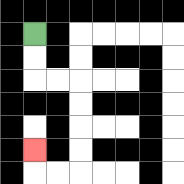{'start': '[1, 1]', 'end': '[1, 6]', 'path_directions': 'D,D,R,R,D,D,D,D,L,L,U', 'path_coordinates': '[[1, 1], [1, 2], [1, 3], [2, 3], [3, 3], [3, 4], [3, 5], [3, 6], [3, 7], [2, 7], [1, 7], [1, 6]]'}